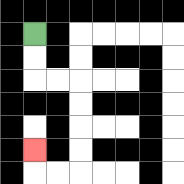{'start': '[1, 1]', 'end': '[1, 6]', 'path_directions': 'D,D,R,R,D,D,D,D,L,L,U', 'path_coordinates': '[[1, 1], [1, 2], [1, 3], [2, 3], [3, 3], [3, 4], [3, 5], [3, 6], [3, 7], [2, 7], [1, 7], [1, 6]]'}